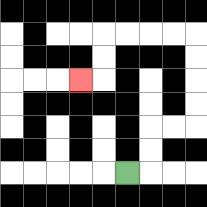{'start': '[5, 7]', 'end': '[3, 3]', 'path_directions': 'R,U,U,R,R,U,U,U,U,L,L,L,L,D,D,L', 'path_coordinates': '[[5, 7], [6, 7], [6, 6], [6, 5], [7, 5], [8, 5], [8, 4], [8, 3], [8, 2], [8, 1], [7, 1], [6, 1], [5, 1], [4, 1], [4, 2], [4, 3], [3, 3]]'}